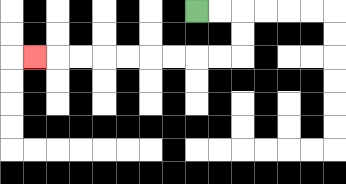{'start': '[8, 0]', 'end': '[1, 2]', 'path_directions': 'R,R,D,D,L,L,L,L,L,L,L,L,L', 'path_coordinates': '[[8, 0], [9, 0], [10, 0], [10, 1], [10, 2], [9, 2], [8, 2], [7, 2], [6, 2], [5, 2], [4, 2], [3, 2], [2, 2], [1, 2]]'}